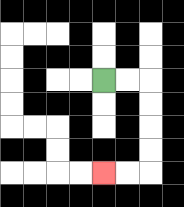{'start': '[4, 3]', 'end': '[4, 7]', 'path_directions': 'R,R,D,D,D,D,L,L', 'path_coordinates': '[[4, 3], [5, 3], [6, 3], [6, 4], [6, 5], [6, 6], [6, 7], [5, 7], [4, 7]]'}